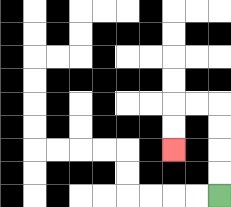{'start': '[9, 8]', 'end': '[7, 6]', 'path_directions': 'U,U,U,U,L,L,D,D', 'path_coordinates': '[[9, 8], [9, 7], [9, 6], [9, 5], [9, 4], [8, 4], [7, 4], [7, 5], [7, 6]]'}